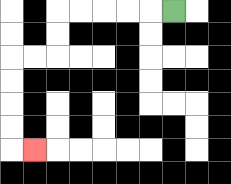{'start': '[7, 0]', 'end': '[1, 6]', 'path_directions': 'L,L,L,L,L,D,D,L,L,D,D,D,D,R', 'path_coordinates': '[[7, 0], [6, 0], [5, 0], [4, 0], [3, 0], [2, 0], [2, 1], [2, 2], [1, 2], [0, 2], [0, 3], [0, 4], [0, 5], [0, 6], [1, 6]]'}